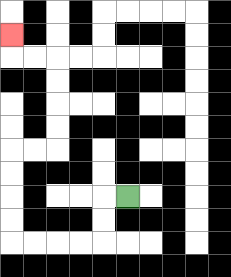{'start': '[5, 8]', 'end': '[0, 1]', 'path_directions': 'L,D,D,L,L,L,L,U,U,U,U,R,R,U,U,U,U,L,L,U', 'path_coordinates': '[[5, 8], [4, 8], [4, 9], [4, 10], [3, 10], [2, 10], [1, 10], [0, 10], [0, 9], [0, 8], [0, 7], [0, 6], [1, 6], [2, 6], [2, 5], [2, 4], [2, 3], [2, 2], [1, 2], [0, 2], [0, 1]]'}